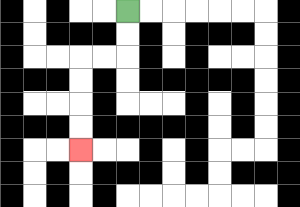{'start': '[5, 0]', 'end': '[3, 6]', 'path_directions': 'D,D,L,L,D,D,D,D', 'path_coordinates': '[[5, 0], [5, 1], [5, 2], [4, 2], [3, 2], [3, 3], [3, 4], [3, 5], [3, 6]]'}